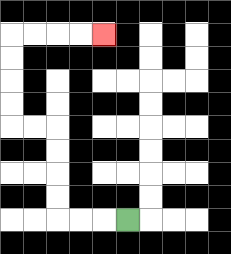{'start': '[5, 9]', 'end': '[4, 1]', 'path_directions': 'L,L,L,U,U,U,U,L,L,U,U,U,U,R,R,R,R', 'path_coordinates': '[[5, 9], [4, 9], [3, 9], [2, 9], [2, 8], [2, 7], [2, 6], [2, 5], [1, 5], [0, 5], [0, 4], [0, 3], [0, 2], [0, 1], [1, 1], [2, 1], [3, 1], [4, 1]]'}